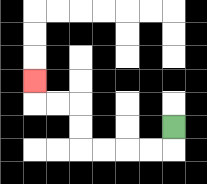{'start': '[7, 5]', 'end': '[1, 3]', 'path_directions': 'D,L,L,L,L,U,U,L,L,U', 'path_coordinates': '[[7, 5], [7, 6], [6, 6], [5, 6], [4, 6], [3, 6], [3, 5], [3, 4], [2, 4], [1, 4], [1, 3]]'}